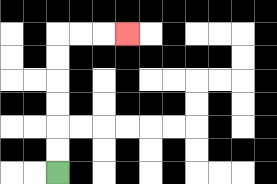{'start': '[2, 7]', 'end': '[5, 1]', 'path_directions': 'U,U,U,U,U,U,R,R,R', 'path_coordinates': '[[2, 7], [2, 6], [2, 5], [2, 4], [2, 3], [2, 2], [2, 1], [3, 1], [4, 1], [5, 1]]'}